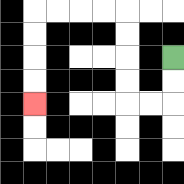{'start': '[7, 2]', 'end': '[1, 4]', 'path_directions': 'D,D,L,L,U,U,U,U,L,L,L,L,D,D,D,D', 'path_coordinates': '[[7, 2], [7, 3], [7, 4], [6, 4], [5, 4], [5, 3], [5, 2], [5, 1], [5, 0], [4, 0], [3, 0], [2, 0], [1, 0], [1, 1], [1, 2], [1, 3], [1, 4]]'}